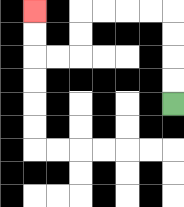{'start': '[7, 4]', 'end': '[1, 0]', 'path_directions': 'U,U,U,U,L,L,L,L,D,D,L,L,U,U', 'path_coordinates': '[[7, 4], [7, 3], [7, 2], [7, 1], [7, 0], [6, 0], [5, 0], [4, 0], [3, 0], [3, 1], [3, 2], [2, 2], [1, 2], [1, 1], [1, 0]]'}